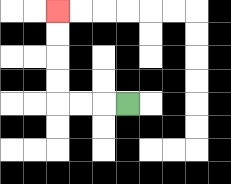{'start': '[5, 4]', 'end': '[2, 0]', 'path_directions': 'L,L,L,U,U,U,U', 'path_coordinates': '[[5, 4], [4, 4], [3, 4], [2, 4], [2, 3], [2, 2], [2, 1], [2, 0]]'}